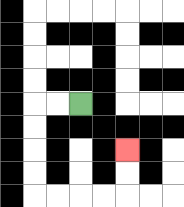{'start': '[3, 4]', 'end': '[5, 6]', 'path_directions': 'L,L,D,D,D,D,R,R,R,R,U,U', 'path_coordinates': '[[3, 4], [2, 4], [1, 4], [1, 5], [1, 6], [1, 7], [1, 8], [2, 8], [3, 8], [4, 8], [5, 8], [5, 7], [5, 6]]'}